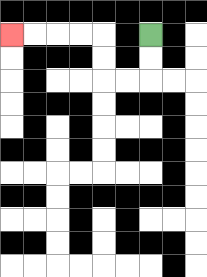{'start': '[6, 1]', 'end': '[0, 1]', 'path_directions': 'D,D,L,L,U,U,L,L,L,L', 'path_coordinates': '[[6, 1], [6, 2], [6, 3], [5, 3], [4, 3], [4, 2], [4, 1], [3, 1], [2, 1], [1, 1], [0, 1]]'}